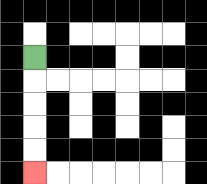{'start': '[1, 2]', 'end': '[1, 7]', 'path_directions': 'D,D,D,D,D', 'path_coordinates': '[[1, 2], [1, 3], [1, 4], [1, 5], [1, 6], [1, 7]]'}